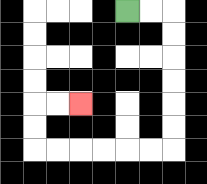{'start': '[5, 0]', 'end': '[3, 4]', 'path_directions': 'R,R,D,D,D,D,D,D,L,L,L,L,L,L,U,U,R,R', 'path_coordinates': '[[5, 0], [6, 0], [7, 0], [7, 1], [7, 2], [7, 3], [7, 4], [7, 5], [7, 6], [6, 6], [5, 6], [4, 6], [3, 6], [2, 6], [1, 6], [1, 5], [1, 4], [2, 4], [3, 4]]'}